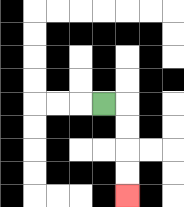{'start': '[4, 4]', 'end': '[5, 8]', 'path_directions': 'R,D,D,D,D', 'path_coordinates': '[[4, 4], [5, 4], [5, 5], [5, 6], [5, 7], [5, 8]]'}